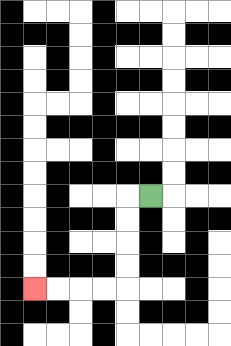{'start': '[6, 8]', 'end': '[1, 12]', 'path_directions': 'L,D,D,D,D,L,L,L,L', 'path_coordinates': '[[6, 8], [5, 8], [5, 9], [5, 10], [5, 11], [5, 12], [4, 12], [3, 12], [2, 12], [1, 12]]'}